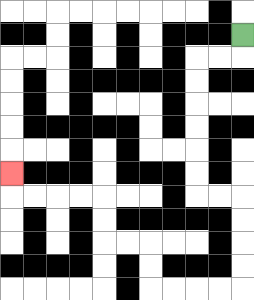{'start': '[10, 1]', 'end': '[0, 7]', 'path_directions': 'D,L,L,D,D,D,D,D,D,R,R,D,D,D,D,L,L,L,L,U,U,L,L,U,U,L,L,L,L,U', 'path_coordinates': '[[10, 1], [10, 2], [9, 2], [8, 2], [8, 3], [8, 4], [8, 5], [8, 6], [8, 7], [8, 8], [9, 8], [10, 8], [10, 9], [10, 10], [10, 11], [10, 12], [9, 12], [8, 12], [7, 12], [6, 12], [6, 11], [6, 10], [5, 10], [4, 10], [4, 9], [4, 8], [3, 8], [2, 8], [1, 8], [0, 8], [0, 7]]'}